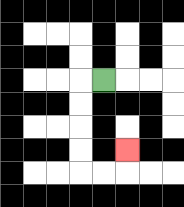{'start': '[4, 3]', 'end': '[5, 6]', 'path_directions': 'L,D,D,D,D,R,R,U', 'path_coordinates': '[[4, 3], [3, 3], [3, 4], [3, 5], [3, 6], [3, 7], [4, 7], [5, 7], [5, 6]]'}